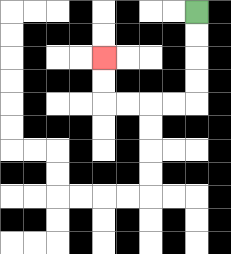{'start': '[8, 0]', 'end': '[4, 2]', 'path_directions': 'D,D,D,D,L,L,L,L,U,U', 'path_coordinates': '[[8, 0], [8, 1], [8, 2], [8, 3], [8, 4], [7, 4], [6, 4], [5, 4], [4, 4], [4, 3], [4, 2]]'}